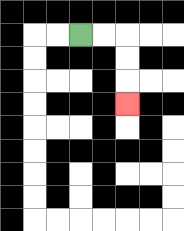{'start': '[3, 1]', 'end': '[5, 4]', 'path_directions': 'R,R,D,D,D', 'path_coordinates': '[[3, 1], [4, 1], [5, 1], [5, 2], [5, 3], [5, 4]]'}